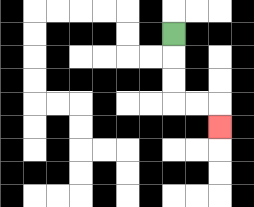{'start': '[7, 1]', 'end': '[9, 5]', 'path_directions': 'D,D,D,R,R,D', 'path_coordinates': '[[7, 1], [7, 2], [7, 3], [7, 4], [8, 4], [9, 4], [9, 5]]'}